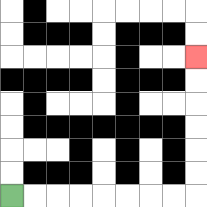{'start': '[0, 8]', 'end': '[8, 2]', 'path_directions': 'R,R,R,R,R,R,R,R,U,U,U,U,U,U', 'path_coordinates': '[[0, 8], [1, 8], [2, 8], [3, 8], [4, 8], [5, 8], [6, 8], [7, 8], [8, 8], [8, 7], [8, 6], [8, 5], [8, 4], [8, 3], [8, 2]]'}